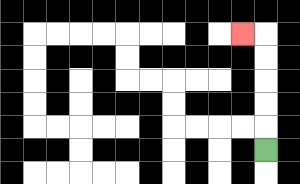{'start': '[11, 6]', 'end': '[10, 1]', 'path_directions': 'U,U,U,U,U,L', 'path_coordinates': '[[11, 6], [11, 5], [11, 4], [11, 3], [11, 2], [11, 1], [10, 1]]'}